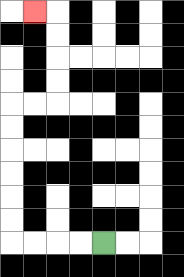{'start': '[4, 10]', 'end': '[1, 0]', 'path_directions': 'L,L,L,L,U,U,U,U,U,U,R,R,U,U,U,U,L', 'path_coordinates': '[[4, 10], [3, 10], [2, 10], [1, 10], [0, 10], [0, 9], [0, 8], [0, 7], [0, 6], [0, 5], [0, 4], [1, 4], [2, 4], [2, 3], [2, 2], [2, 1], [2, 0], [1, 0]]'}